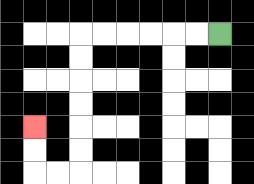{'start': '[9, 1]', 'end': '[1, 5]', 'path_directions': 'L,L,L,L,L,L,D,D,D,D,D,D,L,L,U,U', 'path_coordinates': '[[9, 1], [8, 1], [7, 1], [6, 1], [5, 1], [4, 1], [3, 1], [3, 2], [3, 3], [3, 4], [3, 5], [3, 6], [3, 7], [2, 7], [1, 7], [1, 6], [1, 5]]'}